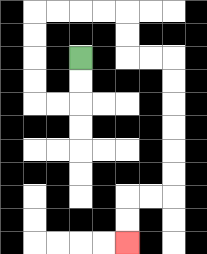{'start': '[3, 2]', 'end': '[5, 10]', 'path_directions': 'D,D,L,L,U,U,U,U,R,R,R,R,D,D,R,R,D,D,D,D,D,D,L,L,D,D', 'path_coordinates': '[[3, 2], [3, 3], [3, 4], [2, 4], [1, 4], [1, 3], [1, 2], [1, 1], [1, 0], [2, 0], [3, 0], [4, 0], [5, 0], [5, 1], [5, 2], [6, 2], [7, 2], [7, 3], [7, 4], [7, 5], [7, 6], [7, 7], [7, 8], [6, 8], [5, 8], [5, 9], [5, 10]]'}